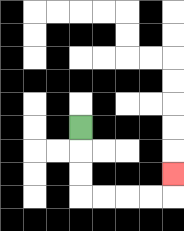{'start': '[3, 5]', 'end': '[7, 7]', 'path_directions': 'D,D,D,R,R,R,R,U', 'path_coordinates': '[[3, 5], [3, 6], [3, 7], [3, 8], [4, 8], [5, 8], [6, 8], [7, 8], [7, 7]]'}